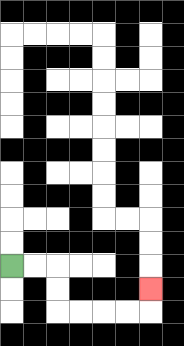{'start': '[0, 11]', 'end': '[6, 12]', 'path_directions': 'R,R,D,D,R,R,R,R,U', 'path_coordinates': '[[0, 11], [1, 11], [2, 11], [2, 12], [2, 13], [3, 13], [4, 13], [5, 13], [6, 13], [6, 12]]'}